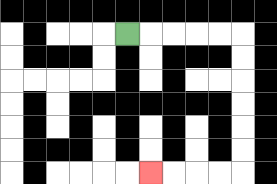{'start': '[5, 1]', 'end': '[6, 7]', 'path_directions': 'R,R,R,R,R,D,D,D,D,D,D,L,L,L,L', 'path_coordinates': '[[5, 1], [6, 1], [7, 1], [8, 1], [9, 1], [10, 1], [10, 2], [10, 3], [10, 4], [10, 5], [10, 6], [10, 7], [9, 7], [8, 7], [7, 7], [6, 7]]'}